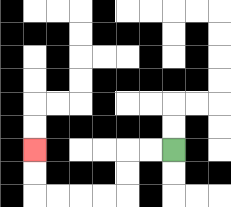{'start': '[7, 6]', 'end': '[1, 6]', 'path_directions': 'L,L,D,D,L,L,L,L,U,U', 'path_coordinates': '[[7, 6], [6, 6], [5, 6], [5, 7], [5, 8], [4, 8], [3, 8], [2, 8], [1, 8], [1, 7], [1, 6]]'}